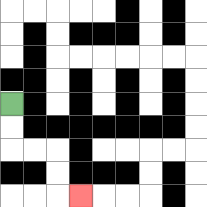{'start': '[0, 4]', 'end': '[3, 8]', 'path_directions': 'D,D,R,R,D,D,R', 'path_coordinates': '[[0, 4], [0, 5], [0, 6], [1, 6], [2, 6], [2, 7], [2, 8], [3, 8]]'}